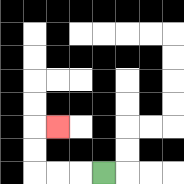{'start': '[4, 7]', 'end': '[2, 5]', 'path_directions': 'L,L,L,U,U,R', 'path_coordinates': '[[4, 7], [3, 7], [2, 7], [1, 7], [1, 6], [1, 5], [2, 5]]'}